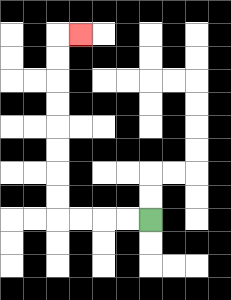{'start': '[6, 9]', 'end': '[3, 1]', 'path_directions': 'L,L,L,L,U,U,U,U,U,U,U,U,R', 'path_coordinates': '[[6, 9], [5, 9], [4, 9], [3, 9], [2, 9], [2, 8], [2, 7], [2, 6], [2, 5], [2, 4], [2, 3], [2, 2], [2, 1], [3, 1]]'}